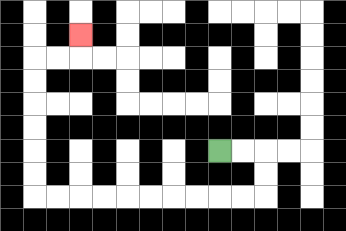{'start': '[9, 6]', 'end': '[3, 1]', 'path_directions': 'R,R,D,D,L,L,L,L,L,L,L,L,L,L,U,U,U,U,U,U,R,R,U', 'path_coordinates': '[[9, 6], [10, 6], [11, 6], [11, 7], [11, 8], [10, 8], [9, 8], [8, 8], [7, 8], [6, 8], [5, 8], [4, 8], [3, 8], [2, 8], [1, 8], [1, 7], [1, 6], [1, 5], [1, 4], [1, 3], [1, 2], [2, 2], [3, 2], [3, 1]]'}